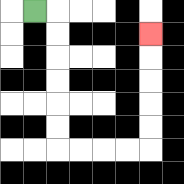{'start': '[1, 0]', 'end': '[6, 1]', 'path_directions': 'R,D,D,D,D,D,D,R,R,R,R,U,U,U,U,U', 'path_coordinates': '[[1, 0], [2, 0], [2, 1], [2, 2], [2, 3], [2, 4], [2, 5], [2, 6], [3, 6], [4, 6], [5, 6], [6, 6], [6, 5], [6, 4], [6, 3], [6, 2], [6, 1]]'}